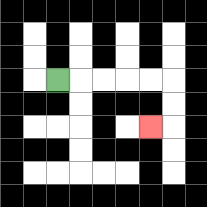{'start': '[2, 3]', 'end': '[6, 5]', 'path_directions': 'R,R,R,R,R,D,D,L', 'path_coordinates': '[[2, 3], [3, 3], [4, 3], [5, 3], [6, 3], [7, 3], [7, 4], [7, 5], [6, 5]]'}